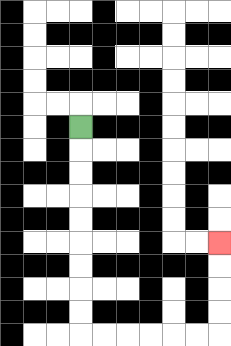{'start': '[3, 5]', 'end': '[9, 10]', 'path_directions': 'D,D,D,D,D,D,D,D,D,R,R,R,R,R,R,U,U,U,U', 'path_coordinates': '[[3, 5], [3, 6], [3, 7], [3, 8], [3, 9], [3, 10], [3, 11], [3, 12], [3, 13], [3, 14], [4, 14], [5, 14], [6, 14], [7, 14], [8, 14], [9, 14], [9, 13], [9, 12], [9, 11], [9, 10]]'}